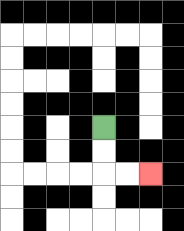{'start': '[4, 5]', 'end': '[6, 7]', 'path_directions': 'D,D,R,R', 'path_coordinates': '[[4, 5], [4, 6], [4, 7], [5, 7], [6, 7]]'}